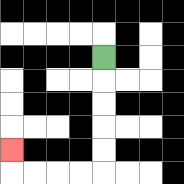{'start': '[4, 2]', 'end': '[0, 6]', 'path_directions': 'D,D,D,D,D,L,L,L,L,U', 'path_coordinates': '[[4, 2], [4, 3], [4, 4], [4, 5], [4, 6], [4, 7], [3, 7], [2, 7], [1, 7], [0, 7], [0, 6]]'}